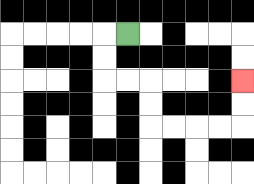{'start': '[5, 1]', 'end': '[10, 3]', 'path_directions': 'L,D,D,R,R,D,D,R,R,R,R,U,U', 'path_coordinates': '[[5, 1], [4, 1], [4, 2], [4, 3], [5, 3], [6, 3], [6, 4], [6, 5], [7, 5], [8, 5], [9, 5], [10, 5], [10, 4], [10, 3]]'}